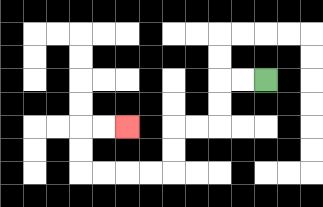{'start': '[11, 3]', 'end': '[5, 5]', 'path_directions': 'L,L,D,D,L,L,D,D,L,L,L,L,U,U,R,R', 'path_coordinates': '[[11, 3], [10, 3], [9, 3], [9, 4], [9, 5], [8, 5], [7, 5], [7, 6], [7, 7], [6, 7], [5, 7], [4, 7], [3, 7], [3, 6], [3, 5], [4, 5], [5, 5]]'}